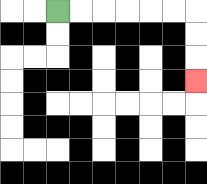{'start': '[2, 0]', 'end': '[8, 3]', 'path_directions': 'R,R,R,R,R,R,D,D,D', 'path_coordinates': '[[2, 0], [3, 0], [4, 0], [5, 0], [6, 0], [7, 0], [8, 0], [8, 1], [8, 2], [8, 3]]'}